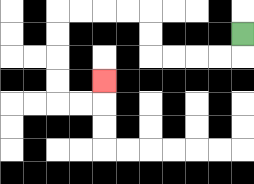{'start': '[10, 1]', 'end': '[4, 3]', 'path_directions': 'D,L,L,L,L,U,U,L,L,L,L,D,D,D,D,R,R,U', 'path_coordinates': '[[10, 1], [10, 2], [9, 2], [8, 2], [7, 2], [6, 2], [6, 1], [6, 0], [5, 0], [4, 0], [3, 0], [2, 0], [2, 1], [2, 2], [2, 3], [2, 4], [3, 4], [4, 4], [4, 3]]'}